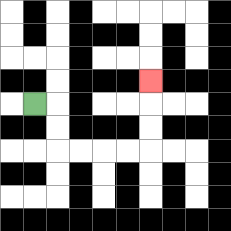{'start': '[1, 4]', 'end': '[6, 3]', 'path_directions': 'R,D,D,R,R,R,R,U,U,U', 'path_coordinates': '[[1, 4], [2, 4], [2, 5], [2, 6], [3, 6], [4, 6], [5, 6], [6, 6], [6, 5], [6, 4], [6, 3]]'}